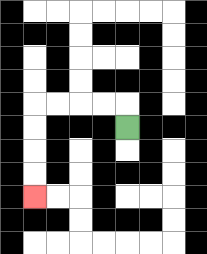{'start': '[5, 5]', 'end': '[1, 8]', 'path_directions': 'U,L,L,L,L,D,D,D,D', 'path_coordinates': '[[5, 5], [5, 4], [4, 4], [3, 4], [2, 4], [1, 4], [1, 5], [1, 6], [1, 7], [1, 8]]'}